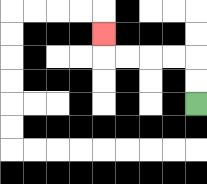{'start': '[8, 4]', 'end': '[4, 1]', 'path_directions': 'U,U,L,L,L,L,U', 'path_coordinates': '[[8, 4], [8, 3], [8, 2], [7, 2], [6, 2], [5, 2], [4, 2], [4, 1]]'}